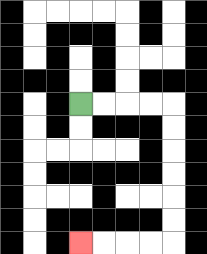{'start': '[3, 4]', 'end': '[3, 10]', 'path_directions': 'R,R,R,R,D,D,D,D,D,D,L,L,L,L', 'path_coordinates': '[[3, 4], [4, 4], [5, 4], [6, 4], [7, 4], [7, 5], [7, 6], [7, 7], [7, 8], [7, 9], [7, 10], [6, 10], [5, 10], [4, 10], [3, 10]]'}